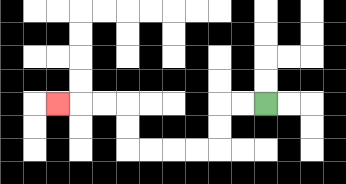{'start': '[11, 4]', 'end': '[2, 4]', 'path_directions': 'L,L,D,D,L,L,L,L,U,U,L,L,L', 'path_coordinates': '[[11, 4], [10, 4], [9, 4], [9, 5], [9, 6], [8, 6], [7, 6], [6, 6], [5, 6], [5, 5], [5, 4], [4, 4], [3, 4], [2, 4]]'}